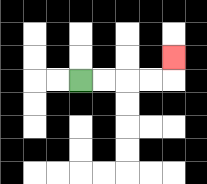{'start': '[3, 3]', 'end': '[7, 2]', 'path_directions': 'R,R,R,R,U', 'path_coordinates': '[[3, 3], [4, 3], [5, 3], [6, 3], [7, 3], [7, 2]]'}